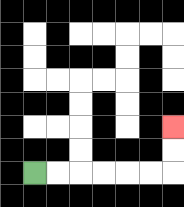{'start': '[1, 7]', 'end': '[7, 5]', 'path_directions': 'R,R,R,R,R,R,U,U', 'path_coordinates': '[[1, 7], [2, 7], [3, 7], [4, 7], [5, 7], [6, 7], [7, 7], [7, 6], [7, 5]]'}